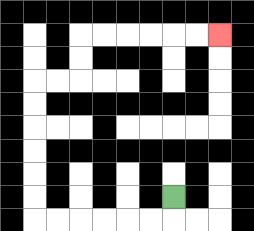{'start': '[7, 8]', 'end': '[9, 1]', 'path_directions': 'D,L,L,L,L,L,L,U,U,U,U,U,U,R,R,U,U,R,R,R,R,R,R', 'path_coordinates': '[[7, 8], [7, 9], [6, 9], [5, 9], [4, 9], [3, 9], [2, 9], [1, 9], [1, 8], [1, 7], [1, 6], [1, 5], [1, 4], [1, 3], [2, 3], [3, 3], [3, 2], [3, 1], [4, 1], [5, 1], [6, 1], [7, 1], [8, 1], [9, 1]]'}